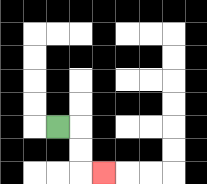{'start': '[2, 5]', 'end': '[4, 7]', 'path_directions': 'R,D,D,R', 'path_coordinates': '[[2, 5], [3, 5], [3, 6], [3, 7], [4, 7]]'}